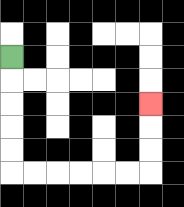{'start': '[0, 2]', 'end': '[6, 4]', 'path_directions': 'D,D,D,D,D,R,R,R,R,R,R,U,U,U', 'path_coordinates': '[[0, 2], [0, 3], [0, 4], [0, 5], [0, 6], [0, 7], [1, 7], [2, 7], [3, 7], [4, 7], [5, 7], [6, 7], [6, 6], [6, 5], [6, 4]]'}